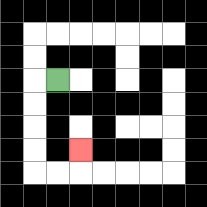{'start': '[2, 3]', 'end': '[3, 6]', 'path_directions': 'L,D,D,D,D,R,R,U', 'path_coordinates': '[[2, 3], [1, 3], [1, 4], [1, 5], [1, 6], [1, 7], [2, 7], [3, 7], [3, 6]]'}